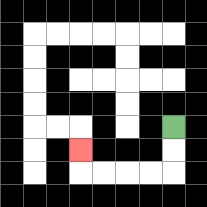{'start': '[7, 5]', 'end': '[3, 6]', 'path_directions': 'D,D,L,L,L,L,U', 'path_coordinates': '[[7, 5], [7, 6], [7, 7], [6, 7], [5, 7], [4, 7], [3, 7], [3, 6]]'}